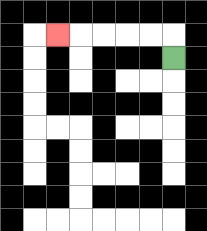{'start': '[7, 2]', 'end': '[2, 1]', 'path_directions': 'U,L,L,L,L,L', 'path_coordinates': '[[7, 2], [7, 1], [6, 1], [5, 1], [4, 1], [3, 1], [2, 1]]'}